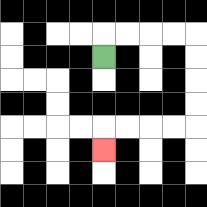{'start': '[4, 2]', 'end': '[4, 6]', 'path_directions': 'U,R,R,R,R,D,D,D,D,L,L,L,L,D', 'path_coordinates': '[[4, 2], [4, 1], [5, 1], [6, 1], [7, 1], [8, 1], [8, 2], [8, 3], [8, 4], [8, 5], [7, 5], [6, 5], [5, 5], [4, 5], [4, 6]]'}